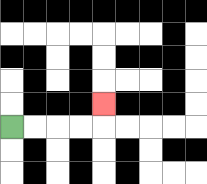{'start': '[0, 5]', 'end': '[4, 4]', 'path_directions': 'R,R,R,R,U', 'path_coordinates': '[[0, 5], [1, 5], [2, 5], [3, 5], [4, 5], [4, 4]]'}